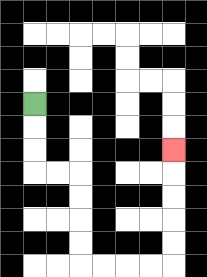{'start': '[1, 4]', 'end': '[7, 6]', 'path_directions': 'D,D,D,R,R,D,D,D,D,R,R,R,R,U,U,U,U,U', 'path_coordinates': '[[1, 4], [1, 5], [1, 6], [1, 7], [2, 7], [3, 7], [3, 8], [3, 9], [3, 10], [3, 11], [4, 11], [5, 11], [6, 11], [7, 11], [7, 10], [7, 9], [7, 8], [7, 7], [7, 6]]'}